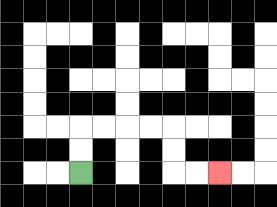{'start': '[3, 7]', 'end': '[9, 7]', 'path_directions': 'U,U,R,R,R,R,D,D,R,R', 'path_coordinates': '[[3, 7], [3, 6], [3, 5], [4, 5], [5, 5], [6, 5], [7, 5], [7, 6], [7, 7], [8, 7], [9, 7]]'}